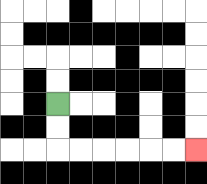{'start': '[2, 4]', 'end': '[8, 6]', 'path_directions': 'D,D,R,R,R,R,R,R', 'path_coordinates': '[[2, 4], [2, 5], [2, 6], [3, 6], [4, 6], [5, 6], [6, 6], [7, 6], [8, 6]]'}